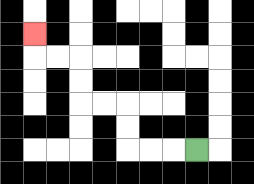{'start': '[8, 6]', 'end': '[1, 1]', 'path_directions': 'L,L,L,U,U,L,L,U,U,L,L,U', 'path_coordinates': '[[8, 6], [7, 6], [6, 6], [5, 6], [5, 5], [5, 4], [4, 4], [3, 4], [3, 3], [3, 2], [2, 2], [1, 2], [1, 1]]'}